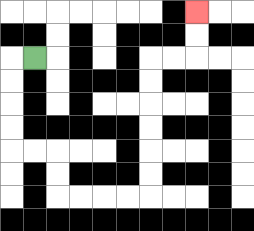{'start': '[1, 2]', 'end': '[8, 0]', 'path_directions': 'L,D,D,D,D,R,R,D,D,R,R,R,R,U,U,U,U,U,U,R,R,U,U', 'path_coordinates': '[[1, 2], [0, 2], [0, 3], [0, 4], [0, 5], [0, 6], [1, 6], [2, 6], [2, 7], [2, 8], [3, 8], [4, 8], [5, 8], [6, 8], [6, 7], [6, 6], [6, 5], [6, 4], [6, 3], [6, 2], [7, 2], [8, 2], [8, 1], [8, 0]]'}